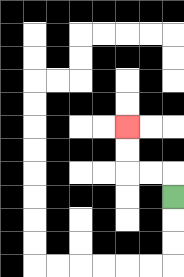{'start': '[7, 8]', 'end': '[5, 5]', 'path_directions': 'U,L,L,U,U', 'path_coordinates': '[[7, 8], [7, 7], [6, 7], [5, 7], [5, 6], [5, 5]]'}